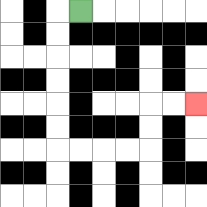{'start': '[3, 0]', 'end': '[8, 4]', 'path_directions': 'L,D,D,D,D,D,D,R,R,R,R,U,U,R,R', 'path_coordinates': '[[3, 0], [2, 0], [2, 1], [2, 2], [2, 3], [2, 4], [2, 5], [2, 6], [3, 6], [4, 6], [5, 6], [6, 6], [6, 5], [6, 4], [7, 4], [8, 4]]'}